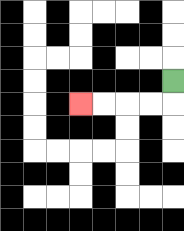{'start': '[7, 3]', 'end': '[3, 4]', 'path_directions': 'D,L,L,L,L', 'path_coordinates': '[[7, 3], [7, 4], [6, 4], [5, 4], [4, 4], [3, 4]]'}